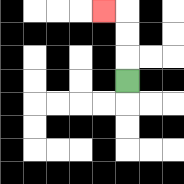{'start': '[5, 3]', 'end': '[4, 0]', 'path_directions': 'U,U,U,L', 'path_coordinates': '[[5, 3], [5, 2], [5, 1], [5, 0], [4, 0]]'}